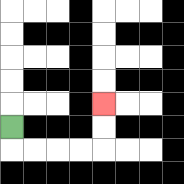{'start': '[0, 5]', 'end': '[4, 4]', 'path_directions': 'D,R,R,R,R,U,U', 'path_coordinates': '[[0, 5], [0, 6], [1, 6], [2, 6], [3, 6], [4, 6], [4, 5], [4, 4]]'}